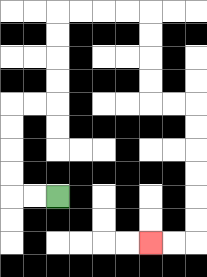{'start': '[2, 8]', 'end': '[6, 10]', 'path_directions': 'L,L,U,U,U,U,R,R,U,U,U,U,R,R,R,R,D,D,D,D,R,R,D,D,D,D,D,D,L,L', 'path_coordinates': '[[2, 8], [1, 8], [0, 8], [0, 7], [0, 6], [0, 5], [0, 4], [1, 4], [2, 4], [2, 3], [2, 2], [2, 1], [2, 0], [3, 0], [4, 0], [5, 0], [6, 0], [6, 1], [6, 2], [6, 3], [6, 4], [7, 4], [8, 4], [8, 5], [8, 6], [8, 7], [8, 8], [8, 9], [8, 10], [7, 10], [6, 10]]'}